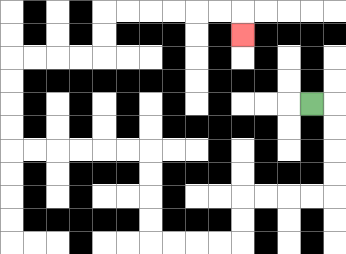{'start': '[13, 4]', 'end': '[10, 1]', 'path_directions': 'R,D,D,D,D,L,L,L,L,D,D,L,L,L,L,U,U,U,U,L,L,L,L,L,L,U,U,U,U,R,R,R,R,U,U,R,R,R,R,R,R,D', 'path_coordinates': '[[13, 4], [14, 4], [14, 5], [14, 6], [14, 7], [14, 8], [13, 8], [12, 8], [11, 8], [10, 8], [10, 9], [10, 10], [9, 10], [8, 10], [7, 10], [6, 10], [6, 9], [6, 8], [6, 7], [6, 6], [5, 6], [4, 6], [3, 6], [2, 6], [1, 6], [0, 6], [0, 5], [0, 4], [0, 3], [0, 2], [1, 2], [2, 2], [3, 2], [4, 2], [4, 1], [4, 0], [5, 0], [6, 0], [7, 0], [8, 0], [9, 0], [10, 0], [10, 1]]'}